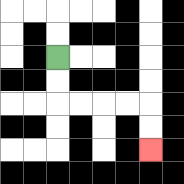{'start': '[2, 2]', 'end': '[6, 6]', 'path_directions': 'D,D,R,R,R,R,D,D', 'path_coordinates': '[[2, 2], [2, 3], [2, 4], [3, 4], [4, 4], [5, 4], [6, 4], [6, 5], [6, 6]]'}